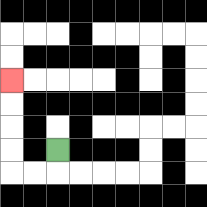{'start': '[2, 6]', 'end': '[0, 3]', 'path_directions': 'D,L,L,U,U,U,U', 'path_coordinates': '[[2, 6], [2, 7], [1, 7], [0, 7], [0, 6], [0, 5], [0, 4], [0, 3]]'}